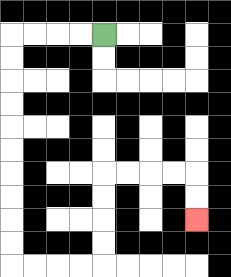{'start': '[4, 1]', 'end': '[8, 9]', 'path_directions': 'L,L,L,L,D,D,D,D,D,D,D,D,D,D,R,R,R,R,U,U,U,U,R,R,R,R,D,D', 'path_coordinates': '[[4, 1], [3, 1], [2, 1], [1, 1], [0, 1], [0, 2], [0, 3], [0, 4], [0, 5], [0, 6], [0, 7], [0, 8], [0, 9], [0, 10], [0, 11], [1, 11], [2, 11], [3, 11], [4, 11], [4, 10], [4, 9], [4, 8], [4, 7], [5, 7], [6, 7], [7, 7], [8, 7], [8, 8], [8, 9]]'}